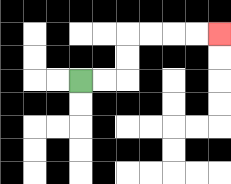{'start': '[3, 3]', 'end': '[9, 1]', 'path_directions': 'R,R,U,U,R,R,R,R', 'path_coordinates': '[[3, 3], [4, 3], [5, 3], [5, 2], [5, 1], [6, 1], [7, 1], [8, 1], [9, 1]]'}